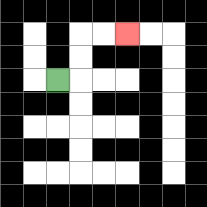{'start': '[2, 3]', 'end': '[5, 1]', 'path_directions': 'R,U,U,R,R', 'path_coordinates': '[[2, 3], [3, 3], [3, 2], [3, 1], [4, 1], [5, 1]]'}